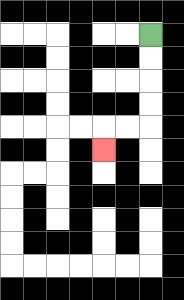{'start': '[6, 1]', 'end': '[4, 6]', 'path_directions': 'D,D,D,D,L,L,D', 'path_coordinates': '[[6, 1], [6, 2], [6, 3], [6, 4], [6, 5], [5, 5], [4, 5], [4, 6]]'}